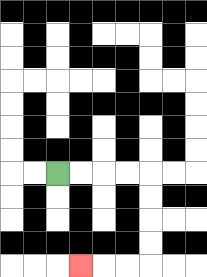{'start': '[2, 7]', 'end': '[3, 11]', 'path_directions': 'R,R,R,R,D,D,D,D,L,L,L', 'path_coordinates': '[[2, 7], [3, 7], [4, 7], [5, 7], [6, 7], [6, 8], [6, 9], [6, 10], [6, 11], [5, 11], [4, 11], [3, 11]]'}